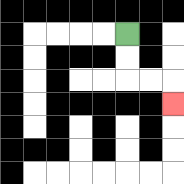{'start': '[5, 1]', 'end': '[7, 4]', 'path_directions': 'D,D,R,R,D', 'path_coordinates': '[[5, 1], [5, 2], [5, 3], [6, 3], [7, 3], [7, 4]]'}